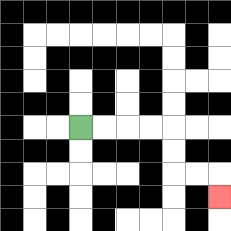{'start': '[3, 5]', 'end': '[9, 8]', 'path_directions': 'R,R,R,R,D,D,R,R,D', 'path_coordinates': '[[3, 5], [4, 5], [5, 5], [6, 5], [7, 5], [7, 6], [7, 7], [8, 7], [9, 7], [9, 8]]'}